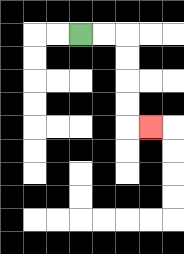{'start': '[3, 1]', 'end': '[6, 5]', 'path_directions': 'R,R,D,D,D,D,R', 'path_coordinates': '[[3, 1], [4, 1], [5, 1], [5, 2], [5, 3], [5, 4], [5, 5], [6, 5]]'}